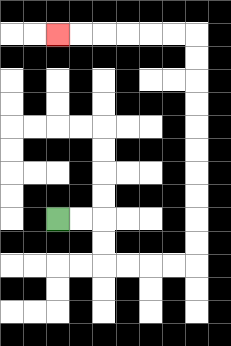{'start': '[2, 9]', 'end': '[2, 1]', 'path_directions': 'R,R,D,D,R,R,R,R,U,U,U,U,U,U,U,U,U,U,L,L,L,L,L,L', 'path_coordinates': '[[2, 9], [3, 9], [4, 9], [4, 10], [4, 11], [5, 11], [6, 11], [7, 11], [8, 11], [8, 10], [8, 9], [8, 8], [8, 7], [8, 6], [8, 5], [8, 4], [8, 3], [8, 2], [8, 1], [7, 1], [6, 1], [5, 1], [4, 1], [3, 1], [2, 1]]'}